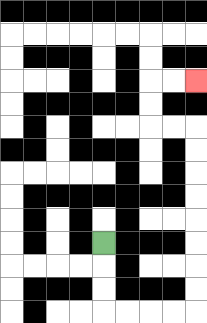{'start': '[4, 10]', 'end': '[8, 3]', 'path_directions': 'D,D,D,R,R,R,R,U,U,U,U,U,U,U,U,L,L,U,U,R,R', 'path_coordinates': '[[4, 10], [4, 11], [4, 12], [4, 13], [5, 13], [6, 13], [7, 13], [8, 13], [8, 12], [8, 11], [8, 10], [8, 9], [8, 8], [8, 7], [8, 6], [8, 5], [7, 5], [6, 5], [6, 4], [6, 3], [7, 3], [8, 3]]'}